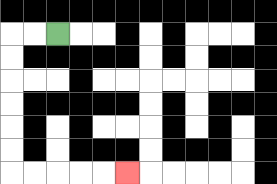{'start': '[2, 1]', 'end': '[5, 7]', 'path_directions': 'L,L,D,D,D,D,D,D,R,R,R,R,R', 'path_coordinates': '[[2, 1], [1, 1], [0, 1], [0, 2], [0, 3], [0, 4], [0, 5], [0, 6], [0, 7], [1, 7], [2, 7], [3, 7], [4, 7], [5, 7]]'}